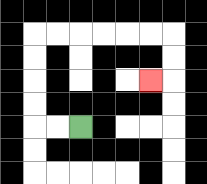{'start': '[3, 5]', 'end': '[6, 3]', 'path_directions': 'L,L,U,U,U,U,R,R,R,R,R,R,D,D,L', 'path_coordinates': '[[3, 5], [2, 5], [1, 5], [1, 4], [1, 3], [1, 2], [1, 1], [2, 1], [3, 1], [4, 1], [5, 1], [6, 1], [7, 1], [7, 2], [7, 3], [6, 3]]'}